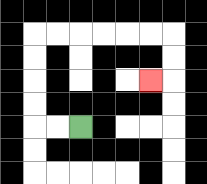{'start': '[3, 5]', 'end': '[6, 3]', 'path_directions': 'L,L,U,U,U,U,R,R,R,R,R,R,D,D,L', 'path_coordinates': '[[3, 5], [2, 5], [1, 5], [1, 4], [1, 3], [1, 2], [1, 1], [2, 1], [3, 1], [4, 1], [5, 1], [6, 1], [7, 1], [7, 2], [7, 3], [6, 3]]'}